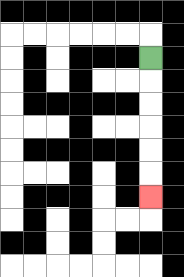{'start': '[6, 2]', 'end': '[6, 8]', 'path_directions': 'D,D,D,D,D,D', 'path_coordinates': '[[6, 2], [6, 3], [6, 4], [6, 5], [6, 6], [6, 7], [6, 8]]'}